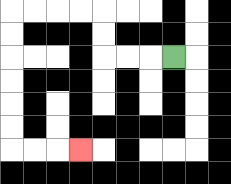{'start': '[7, 2]', 'end': '[3, 6]', 'path_directions': 'L,L,L,U,U,L,L,L,L,D,D,D,D,D,D,R,R,R', 'path_coordinates': '[[7, 2], [6, 2], [5, 2], [4, 2], [4, 1], [4, 0], [3, 0], [2, 0], [1, 0], [0, 0], [0, 1], [0, 2], [0, 3], [0, 4], [0, 5], [0, 6], [1, 6], [2, 6], [3, 6]]'}